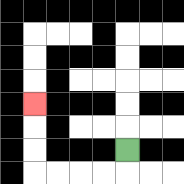{'start': '[5, 6]', 'end': '[1, 4]', 'path_directions': 'D,L,L,L,L,U,U,U', 'path_coordinates': '[[5, 6], [5, 7], [4, 7], [3, 7], [2, 7], [1, 7], [1, 6], [1, 5], [1, 4]]'}